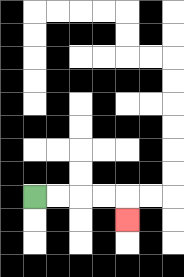{'start': '[1, 8]', 'end': '[5, 9]', 'path_directions': 'R,R,R,R,D', 'path_coordinates': '[[1, 8], [2, 8], [3, 8], [4, 8], [5, 8], [5, 9]]'}